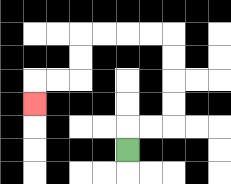{'start': '[5, 6]', 'end': '[1, 4]', 'path_directions': 'U,R,R,U,U,U,U,L,L,L,L,D,D,L,L,D', 'path_coordinates': '[[5, 6], [5, 5], [6, 5], [7, 5], [7, 4], [7, 3], [7, 2], [7, 1], [6, 1], [5, 1], [4, 1], [3, 1], [3, 2], [3, 3], [2, 3], [1, 3], [1, 4]]'}